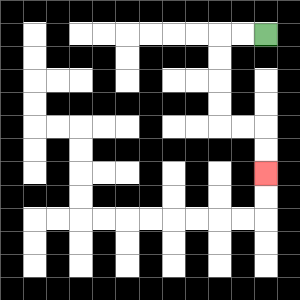{'start': '[11, 1]', 'end': '[11, 7]', 'path_directions': 'L,L,D,D,D,D,R,R,D,D', 'path_coordinates': '[[11, 1], [10, 1], [9, 1], [9, 2], [9, 3], [9, 4], [9, 5], [10, 5], [11, 5], [11, 6], [11, 7]]'}